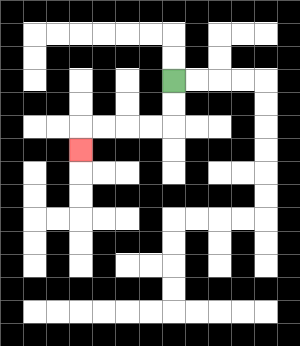{'start': '[7, 3]', 'end': '[3, 6]', 'path_directions': 'D,D,L,L,L,L,D', 'path_coordinates': '[[7, 3], [7, 4], [7, 5], [6, 5], [5, 5], [4, 5], [3, 5], [3, 6]]'}